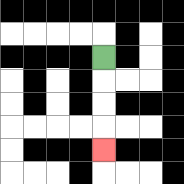{'start': '[4, 2]', 'end': '[4, 6]', 'path_directions': 'D,D,D,D', 'path_coordinates': '[[4, 2], [4, 3], [4, 4], [4, 5], [4, 6]]'}